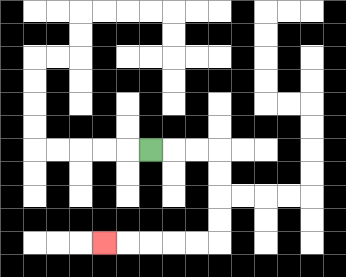{'start': '[6, 6]', 'end': '[4, 10]', 'path_directions': 'R,R,R,D,D,D,D,L,L,L,L,L', 'path_coordinates': '[[6, 6], [7, 6], [8, 6], [9, 6], [9, 7], [9, 8], [9, 9], [9, 10], [8, 10], [7, 10], [6, 10], [5, 10], [4, 10]]'}